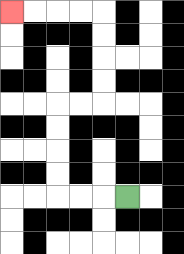{'start': '[5, 8]', 'end': '[0, 0]', 'path_directions': 'L,L,L,U,U,U,U,R,R,U,U,U,U,L,L,L,L', 'path_coordinates': '[[5, 8], [4, 8], [3, 8], [2, 8], [2, 7], [2, 6], [2, 5], [2, 4], [3, 4], [4, 4], [4, 3], [4, 2], [4, 1], [4, 0], [3, 0], [2, 0], [1, 0], [0, 0]]'}